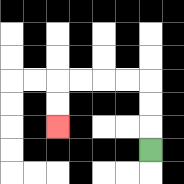{'start': '[6, 6]', 'end': '[2, 5]', 'path_directions': 'U,U,U,L,L,L,L,D,D', 'path_coordinates': '[[6, 6], [6, 5], [6, 4], [6, 3], [5, 3], [4, 3], [3, 3], [2, 3], [2, 4], [2, 5]]'}